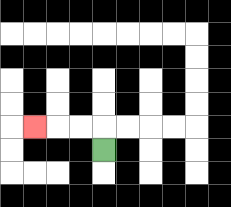{'start': '[4, 6]', 'end': '[1, 5]', 'path_directions': 'U,L,L,L', 'path_coordinates': '[[4, 6], [4, 5], [3, 5], [2, 5], [1, 5]]'}